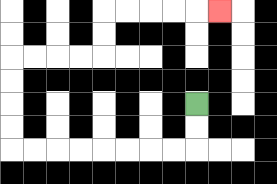{'start': '[8, 4]', 'end': '[9, 0]', 'path_directions': 'D,D,L,L,L,L,L,L,L,L,U,U,U,U,R,R,R,R,U,U,R,R,R,R,R', 'path_coordinates': '[[8, 4], [8, 5], [8, 6], [7, 6], [6, 6], [5, 6], [4, 6], [3, 6], [2, 6], [1, 6], [0, 6], [0, 5], [0, 4], [0, 3], [0, 2], [1, 2], [2, 2], [3, 2], [4, 2], [4, 1], [4, 0], [5, 0], [6, 0], [7, 0], [8, 0], [9, 0]]'}